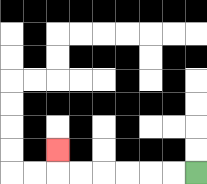{'start': '[8, 7]', 'end': '[2, 6]', 'path_directions': 'L,L,L,L,L,L,U', 'path_coordinates': '[[8, 7], [7, 7], [6, 7], [5, 7], [4, 7], [3, 7], [2, 7], [2, 6]]'}